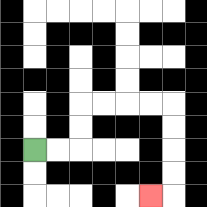{'start': '[1, 6]', 'end': '[6, 8]', 'path_directions': 'R,R,U,U,R,R,R,R,D,D,D,D,L', 'path_coordinates': '[[1, 6], [2, 6], [3, 6], [3, 5], [3, 4], [4, 4], [5, 4], [6, 4], [7, 4], [7, 5], [7, 6], [7, 7], [7, 8], [6, 8]]'}